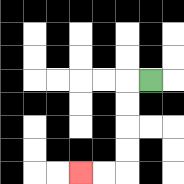{'start': '[6, 3]', 'end': '[3, 7]', 'path_directions': 'L,D,D,D,D,L,L', 'path_coordinates': '[[6, 3], [5, 3], [5, 4], [5, 5], [5, 6], [5, 7], [4, 7], [3, 7]]'}